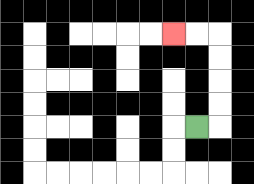{'start': '[8, 5]', 'end': '[7, 1]', 'path_directions': 'R,U,U,U,U,L,L', 'path_coordinates': '[[8, 5], [9, 5], [9, 4], [9, 3], [9, 2], [9, 1], [8, 1], [7, 1]]'}